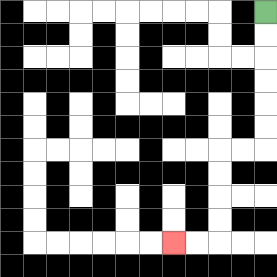{'start': '[11, 0]', 'end': '[7, 10]', 'path_directions': 'D,D,D,D,D,D,L,L,D,D,D,D,L,L', 'path_coordinates': '[[11, 0], [11, 1], [11, 2], [11, 3], [11, 4], [11, 5], [11, 6], [10, 6], [9, 6], [9, 7], [9, 8], [9, 9], [9, 10], [8, 10], [7, 10]]'}